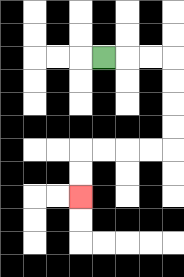{'start': '[4, 2]', 'end': '[3, 8]', 'path_directions': 'R,R,R,D,D,D,D,L,L,L,L,D,D', 'path_coordinates': '[[4, 2], [5, 2], [6, 2], [7, 2], [7, 3], [7, 4], [7, 5], [7, 6], [6, 6], [5, 6], [4, 6], [3, 6], [3, 7], [3, 8]]'}